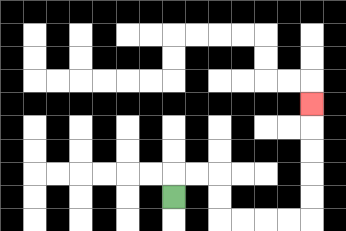{'start': '[7, 8]', 'end': '[13, 4]', 'path_directions': 'U,R,R,D,D,R,R,R,R,U,U,U,U,U', 'path_coordinates': '[[7, 8], [7, 7], [8, 7], [9, 7], [9, 8], [9, 9], [10, 9], [11, 9], [12, 9], [13, 9], [13, 8], [13, 7], [13, 6], [13, 5], [13, 4]]'}